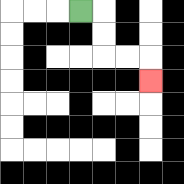{'start': '[3, 0]', 'end': '[6, 3]', 'path_directions': 'R,D,D,R,R,D', 'path_coordinates': '[[3, 0], [4, 0], [4, 1], [4, 2], [5, 2], [6, 2], [6, 3]]'}